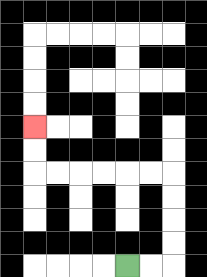{'start': '[5, 11]', 'end': '[1, 5]', 'path_directions': 'R,R,U,U,U,U,L,L,L,L,L,L,U,U', 'path_coordinates': '[[5, 11], [6, 11], [7, 11], [7, 10], [7, 9], [7, 8], [7, 7], [6, 7], [5, 7], [4, 7], [3, 7], [2, 7], [1, 7], [1, 6], [1, 5]]'}